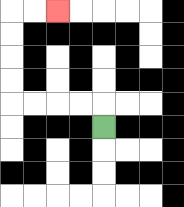{'start': '[4, 5]', 'end': '[2, 0]', 'path_directions': 'U,L,L,L,L,U,U,U,U,R,R', 'path_coordinates': '[[4, 5], [4, 4], [3, 4], [2, 4], [1, 4], [0, 4], [0, 3], [0, 2], [0, 1], [0, 0], [1, 0], [2, 0]]'}